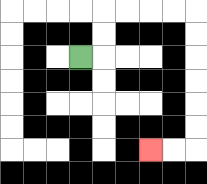{'start': '[3, 2]', 'end': '[6, 6]', 'path_directions': 'R,U,U,R,R,R,R,D,D,D,D,D,D,L,L', 'path_coordinates': '[[3, 2], [4, 2], [4, 1], [4, 0], [5, 0], [6, 0], [7, 0], [8, 0], [8, 1], [8, 2], [8, 3], [8, 4], [8, 5], [8, 6], [7, 6], [6, 6]]'}